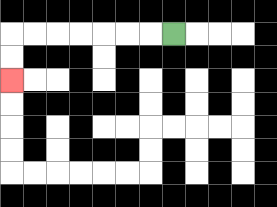{'start': '[7, 1]', 'end': '[0, 3]', 'path_directions': 'L,L,L,L,L,L,L,D,D', 'path_coordinates': '[[7, 1], [6, 1], [5, 1], [4, 1], [3, 1], [2, 1], [1, 1], [0, 1], [0, 2], [0, 3]]'}